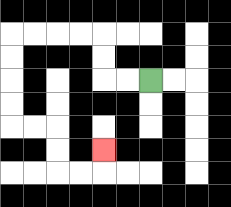{'start': '[6, 3]', 'end': '[4, 6]', 'path_directions': 'L,L,U,U,L,L,L,L,D,D,D,D,R,R,D,D,R,R,U', 'path_coordinates': '[[6, 3], [5, 3], [4, 3], [4, 2], [4, 1], [3, 1], [2, 1], [1, 1], [0, 1], [0, 2], [0, 3], [0, 4], [0, 5], [1, 5], [2, 5], [2, 6], [2, 7], [3, 7], [4, 7], [4, 6]]'}